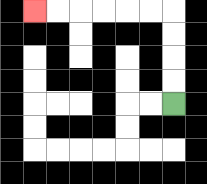{'start': '[7, 4]', 'end': '[1, 0]', 'path_directions': 'U,U,U,U,L,L,L,L,L,L', 'path_coordinates': '[[7, 4], [7, 3], [7, 2], [7, 1], [7, 0], [6, 0], [5, 0], [4, 0], [3, 0], [2, 0], [1, 0]]'}